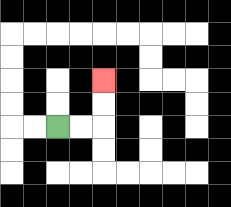{'start': '[2, 5]', 'end': '[4, 3]', 'path_directions': 'R,R,U,U', 'path_coordinates': '[[2, 5], [3, 5], [4, 5], [4, 4], [4, 3]]'}